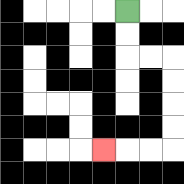{'start': '[5, 0]', 'end': '[4, 6]', 'path_directions': 'D,D,R,R,D,D,D,D,L,L,L', 'path_coordinates': '[[5, 0], [5, 1], [5, 2], [6, 2], [7, 2], [7, 3], [7, 4], [7, 5], [7, 6], [6, 6], [5, 6], [4, 6]]'}